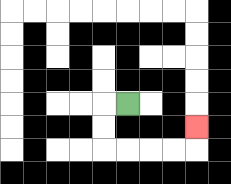{'start': '[5, 4]', 'end': '[8, 5]', 'path_directions': 'L,D,D,R,R,R,R,U', 'path_coordinates': '[[5, 4], [4, 4], [4, 5], [4, 6], [5, 6], [6, 6], [7, 6], [8, 6], [8, 5]]'}